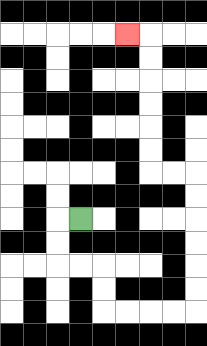{'start': '[3, 9]', 'end': '[5, 1]', 'path_directions': 'L,D,D,R,R,D,D,R,R,R,R,U,U,U,U,U,U,L,L,U,U,U,U,U,U,L', 'path_coordinates': '[[3, 9], [2, 9], [2, 10], [2, 11], [3, 11], [4, 11], [4, 12], [4, 13], [5, 13], [6, 13], [7, 13], [8, 13], [8, 12], [8, 11], [8, 10], [8, 9], [8, 8], [8, 7], [7, 7], [6, 7], [6, 6], [6, 5], [6, 4], [6, 3], [6, 2], [6, 1], [5, 1]]'}